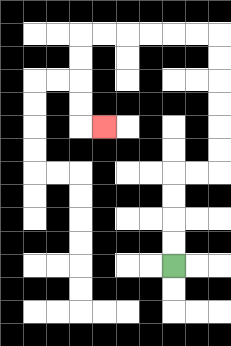{'start': '[7, 11]', 'end': '[4, 5]', 'path_directions': 'U,U,U,U,R,R,U,U,U,U,U,U,L,L,L,L,L,L,D,D,D,D,R', 'path_coordinates': '[[7, 11], [7, 10], [7, 9], [7, 8], [7, 7], [8, 7], [9, 7], [9, 6], [9, 5], [9, 4], [9, 3], [9, 2], [9, 1], [8, 1], [7, 1], [6, 1], [5, 1], [4, 1], [3, 1], [3, 2], [3, 3], [3, 4], [3, 5], [4, 5]]'}